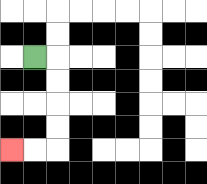{'start': '[1, 2]', 'end': '[0, 6]', 'path_directions': 'R,D,D,D,D,L,L', 'path_coordinates': '[[1, 2], [2, 2], [2, 3], [2, 4], [2, 5], [2, 6], [1, 6], [0, 6]]'}